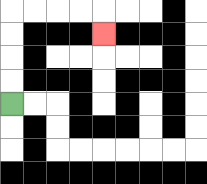{'start': '[0, 4]', 'end': '[4, 1]', 'path_directions': 'U,U,U,U,R,R,R,R,D', 'path_coordinates': '[[0, 4], [0, 3], [0, 2], [0, 1], [0, 0], [1, 0], [2, 0], [3, 0], [4, 0], [4, 1]]'}